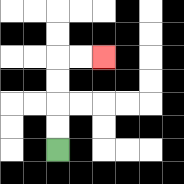{'start': '[2, 6]', 'end': '[4, 2]', 'path_directions': 'U,U,U,U,R,R', 'path_coordinates': '[[2, 6], [2, 5], [2, 4], [2, 3], [2, 2], [3, 2], [4, 2]]'}